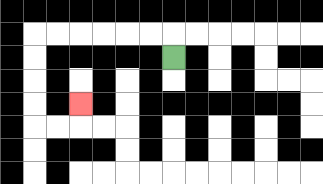{'start': '[7, 2]', 'end': '[3, 4]', 'path_directions': 'U,L,L,L,L,L,L,D,D,D,D,R,R,U', 'path_coordinates': '[[7, 2], [7, 1], [6, 1], [5, 1], [4, 1], [3, 1], [2, 1], [1, 1], [1, 2], [1, 3], [1, 4], [1, 5], [2, 5], [3, 5], [3, 4]]'}